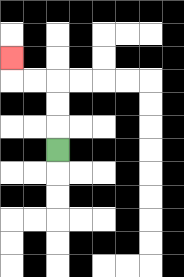{'start': '[2, 6]', 'end': '[0, 2]', 'path_directions': 'U,U,U,L,L,U', 'path_coordinates': '[[2, 6], [2, 5], [2, 4], [2, 3], [1, 3], [0, 3], [0, 2]]'}